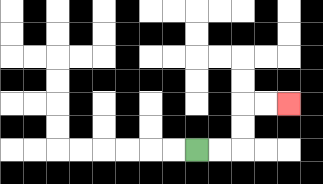{'start': '[8, 6]', 'end': '[12, 4]', 'path_directions': 'R,R,U,U,R,R', 'path_coordinates': '[[8, 6], [9, 6], [10, 6], [10, 5], [10, 4], [11, 4], [12, 4]]'}